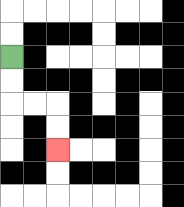{'start': '[0, 2]', 'end': '[2, 6]', 'path_directions': 'D,D,R,R,D,D', 'path_coordinates': '[[0, 2], [0, 3], [0, 4], [1, 4], [2, 4], [2, 5], [2, 6]]'}